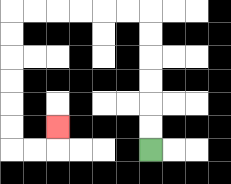{'start': '[6, 6]', 'end': '[2, 5]', 'path_directions': 'U,U,U,U,U,U,L,L,L,L,L,L,D,D,D,D,D,D,R,R,U', 'path_coordinates': '[[6, 6], [6, 5], [6, 4], [6, 3], [6, 2], [6, 1], [6, 0], [5, 0], [4, 0], [3, 0], [2, 0], [1, 0], [0, 0], [0, 1], [0, 2], [0, 3], [0, 4], [0, 5], [0, 6], [1, 6], [2, 6], [2, 5]]'}